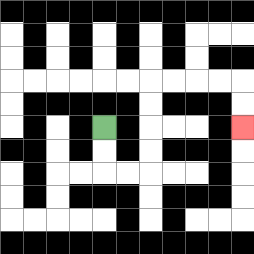{'start': '[4, 5]', 'end': '[10, 5]', 'path_directions': 'D,D,R,R,U,U,U,U,R,R,R,R,D,D', 'path_coordinates': '[[4, 5], [4, 6], [4, 7], [5, 7], [6, 7], [6, 6], [6, 5], [6, 4], [6, 3], [7, 3], [8, 3], [9, 3], [10, 3], [10, 4], [10, 5]]'}